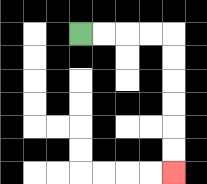{'start': '[3, 1]', 'end': '[7, 7]', 'path_directions': 'R,R,R,R,D,D,D,D,D,D', 'path_coordinates': '[[3, 1], [4, 1], [5, 1], [6, 1], [7, 1], [7, 2], [7, 3], [7, 4], [7, 5], [7, 6], [7, 7]]'}